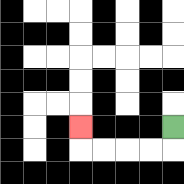{'start': '[7, 5]', 'end': '[3, 5]', 'path_directions': 'D,L,L,L,L,U', 'path_coordinates': '[[7, 5], [7, 6], [6, 6], [5, 6], [4, 6], [3, 6], [3, 5]]'}